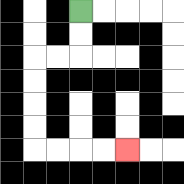{'start': '[3, 0]', 'end': '[5, 6]', 'path_directions': 'D,D,L,L,D,D,D,D,R,R,R,R', 'path_coordinates': '[[3, 0], [3, 1], [3, 2], [2, 2], [1, 2], [1, 3], [1, 4], [1, 5], [1, 6], [2, 6], [3, 6], [4, 6], [5, 6]]'}